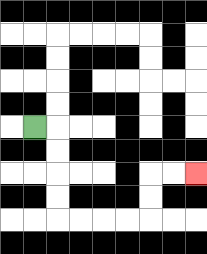{'start': '[1, 5]', 'end': '[8, 7]', 'path_directions': 'R,D,D,D,D,R,R,R,R,U,U,R,R', 'path_coordinates': '[[1, 5], [2, 5], [2, 6], [2, 7], [2, 8], [2, 9], [3, 9], [4, 9], [5, 9], [6, 9], [6, 8], [6, 7], [7, 7], [8, 7]]'}